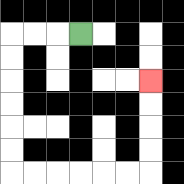{'start': '[3, 1]', 'end': '[6, 3]', 'path_directions': 'L,L,L,D,D,D,D,D,D,R,R,R,R,R,R,U,U,U,U', 'path_coordinates': '[[3, 1], [2, 1], [1, 1], [0, 1], [0, 2], [0, 3], [0, 4], [0, 5], [0, 6], [0, 7], [1, 7], [2, 7], [3, 7], [4, 7], [5, 7], [6, 7], [6, 6], [6, 5], [6, 4], [6, 3]]'}